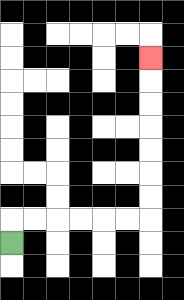{'start': '[0, 10]', 'end': '[6, 2]', 'path_directions': 'U,R,R,R,R,R,R,U,U,U,U,U,U,U', 'path_coordinates': '[[0, 10], [0, 9], [1, 9], [2, 9], [3, 9], [4, 9], [5, 9], [6, 9], [6, 8], [6, 7], [6, 6], [6, 5], [6, 4], [6, 3], [6, 2]]'}